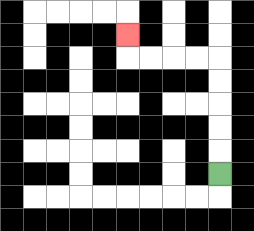{'start': '[9, 7]', 'end': '[5, 1]', 'path_directions': 'U,U,U,U,U,L,L,L,L,U', 'path_coordinates': '[[9, 7], [9, 6], [9, 5], [9, 4], [9, 3], [9, 2], [8, 2], [7, 2], [6, 2], [5, 2], [5, 1]]'}